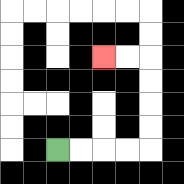{'start': '[2, 6]', 'end': '[4, 2]', 'path_directions': 'R,R,R,R,U,U,U,U,L,L', 'path_coordinates': '[[2, 6], [3, 6], [4, 6], [5, 6], [6, 6], [6, 5], [6, 4], [6, 3], [6, 2], [5, 2], [4, 2]]'}